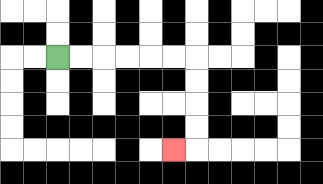{'start': '[2, 2]', 'end': '[7, 6]', 'path_directions': 'R,R,R,R,R,R,D,D,D,D,L', 'path_coordinates': '[[2, 2], [3, 2], [4, 2], [5, 2], [6, 2], [7, 2], [8, 2], [8, 3], [8, 4], [8, 5], [8, 6], [7, 6]]'}